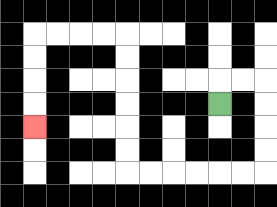{'start': '[9, 4]', 'end': '[1, 5]', 'path_directions': 'U,R,R,D,D,D,D,L,L,L,L,L,L,U,U,U,U,U,U,L,L,L,L,D,D,D,D', 'path_coordinates': '[[9, 4], [9, 3], [10, 3], [11, 3], [11, 4], [11, 5], [11, 6], [11, 7], [10, 7], [9, 7], [8, 7], [7, 7], [6, 7], [5, 7], [5, 6], [5, 5], [5, 4], [5, 3], [5, 2], [5, 1], [4, 1], [3, 1], [2, 1], [1, 1], [1, 2], [1, 3], [1, 4], [1, 5]]'}